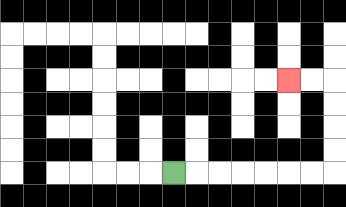{'start': '[7, 7]', 'end': '[12, 3]', 'path_directions': 'R,R,R,R,R,R,R,U,U,U,U,L,L', 'path_coordinates': '[[7, 7], [8, 7], [9, 7], [10, 7], [11, 7], [12, 7], [13, 7], [14, 7], [14, 6], [14, 5], [14, 4], [14, 3], [13, 3], [12, 3]]'}